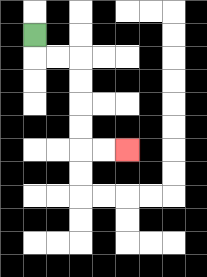{'start': '[1, 1]', 'end': '[5, 6]', 'path_directions': 'D,R,R,D,D,D,D,R,R', 'path_coordinates': '[[1, 1], [1, 2], [2, 2], [3, 2], [3, 3], [3, 4], [3, 5], [3, 6], [4, 6], [5, 6]]'}